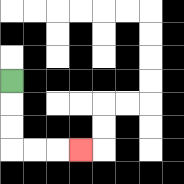{'start': '[0, 3]', 'end': '[3, 6]', 'path_directions': 'D,D,D,R,R,R', 'path_coordinates': '[[0, 3], [0, 4], [0, 5], [0, 6], [1, 6], [2, 6], [3, 6]]'}